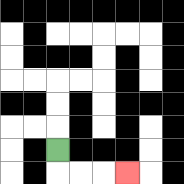{'start': '[2, 6]', 'end': '[5, 7]', 'path_directions': 'D,R,R,R', 'path_coordinates': '[[2, 6], [2, 7], [3, 7], [4, 7], [5, 7]]'}